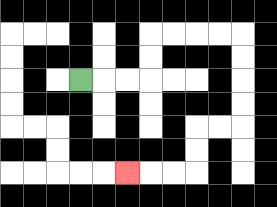{'start': '[3, 3]', 'end': '[5, 7]', 'path_directions': 'R,R,R,U,U,R,R,R,R,D,D,D,D,L,L,D,D,L,L,L', 'path_coordinates': '[[3, 3], [4, 3], [5, 3], [6, 3], [6, 2], [6, 1], [7, 1], [8, 1], [9, 1], [10, 1], [10, 2], [10, 3], [10, 4], [10, 5], [9, 5], [8, 5], [8, 6], [8, 7], [7, 7], [6, 7], [5, 7]]'}